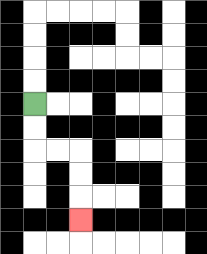{'start': '[1, 4]', 'end': '[3, 9]', 'path_directions': 'D,D,R,R,D,D,D', 'path_coordinates': '[[1, 4], [1, 5], [1, 6], [2, 6], [3, 6], [3, 7], [3, 8], [3, 9]]'}